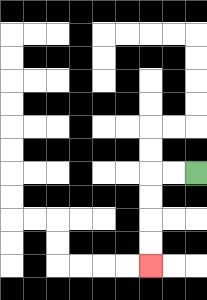{'start': '[8, 7]', 'end': '[6, 11]', 'path_directions': 'L,L,D,D,D,D', 'path_coordinates': '[[8, 7], [7, 7], [6, 7], [6, 8], [6, 9], [6, 10], [6, 11]]'}